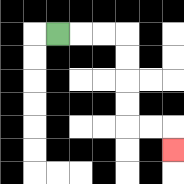{'start': '[2, 1]', 'end': '[7, 6]', 'path_directions': 'R,R,R,D,D,D,D,R,R,D', 'path_coordinates': '[[2, 1], [3, 1], [4, 1], [5, 1], [5, 2], [5, 3], [5, 4], [5, 5], [6, 5], [7, 5], [7, 6]]'}